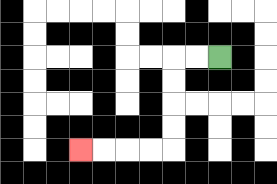{'start': '[9, 2]', 'end': '[3, 6]', 'path_directions': 'L,L,D,D,D,D,L,L,L,L', 'path_coordinates': '[[9, 2], [8, 2], [7, 2], [7, 3], [7, 4], [7, 5], [7, 6], [6, 6], [5, 6], [4, 6], [3, 6]]'}